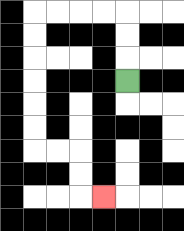{'start': '[5, 3]', 'end': '[4, 8]', 'path_directions': 'U,U,U,L,L,L,L,D,D,D,D,D,D,R,R,D,D,R', 'path_coordinates': '[[5, 3], [5, 2], [5, 1], [5, 0], [4, 0], [3, 0], [2, 0], [1, 0], [1, 1], [1, 2], [1, 3], [1, 4], [1, 5], [1, 6], [2, 6], [3, 6], [3, 7], [3, 8], [4, 8]]'}